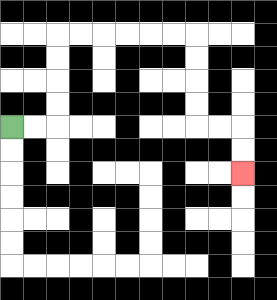{'start': '[0, 5]', 'end': '[10, 7]', 'path_directions': 'R,R,U,U,U,U,R,R,R,R,R,R,D,D,D,D,R,R,D,D', 'path_coordinates': '[[0, 5], [1, 5], [2, 5], [2, 4], [2, 3], [2, 2], [2, 1], [3, 1], [4, 1], [5, 1], [6, 1], [7, 1], [8, 1], [8, 2], [8, 3], [8, 4], [8, 5], [9, 5], [10, 5], [10, 6], [10, 7]]'}